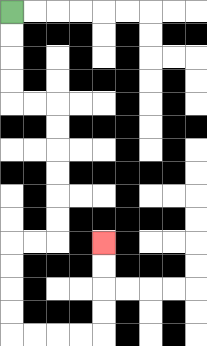{'start': '[0, 0]', 'end': '[4, 10]', 'path_directions': 'D,D,D,D,R,R,D,D,D,D,D,D,L,L,D,D,D,D,R,R,R,R,U,U,U,U', 'path_coordinates': '[[0, 0], [0, 1], [0, 2], [0, 3], [0, 4], [1, 4], [2, 4], [2, 5], [2, 6], [2, 7], [2, 8], [2, 9], [2, 10], [1, 10], [0, 10], [0, 11], [0, 12], [0, 13], [0, 14], [1, 14], [2, 14], [3, 14], [4, 14], [4, 13], [4, 12], [4, 11], [4, 10]]'}